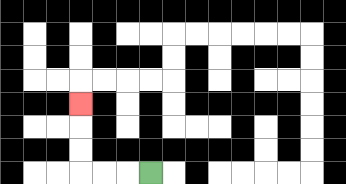{'start': '[6, 7]', 'end': '[3, 4]', 'path_directions': 'L,L,L,U,U,U', 'path_coordinates': '[[6, 7], [5, 7], [4, 7], [3, 7], [3, 6], [3, 5], [3, 4]]'}